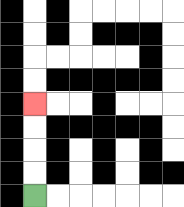{'start': '[1, 8]', 'end': '[1, 4]', 'path_directions': 'U,U,U,U', 'path_coordinates': '[[1, 8], [1, 7], [1, 6], [1, 5], [1, 4]]'}